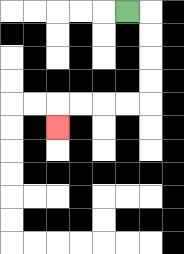{'start': '[5, 0]', 'end': '[2, 5]', 'path_directions': 'R,D,D,D,D,L,L,L,L,D', 'path_coordinates': '[[5, 0], [6, 0], [6, 1], [6, 2], [6, 3], [6, 4], [5, 4], [4, 4], [3, 4], [2, 4], [2, 5]]'}